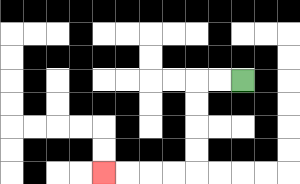{'start': '[10, 3]', 'end': '[4, 7]', 'path_directions': 'L,L,D,D,D,D,L,L,L,L', 'path_coordinates': '[[10, 3], [9, 3], [8, 3], [8, 4], [8, 5], [8, 6], [8, 7], [7, 7], [6, 7], [5, 7], [4, 7]]'}